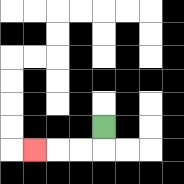{'start': '[4, 5]', 'end': '[1, 6]', 'path_directions': 'D,L,L,L', 'path_coordinates': '[[4, 5], [4, 6], [3, 6], [2, 6], [1, 6]]'}